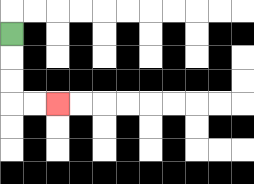{'start': '[0, 1]', 'end': '[2, 4]', 'path_directions': 'D,D,D,R,R', 'path_coordinates': '[[0, 1], [0, 2], [0, 3], [0, 4], [1, 4], [2, 4]]'}